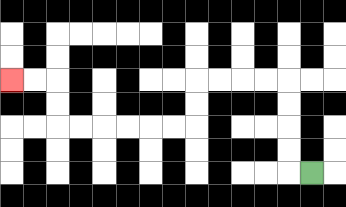{'start': '[13, 7]', 'end': '[0, 3]', 'path_directions': 'L,U,U,U,U,L,L,L,L,D,D,L,L,L,L,L,L,U,U,L,L', 'path_coordinates': '[[13, 7], [12, 7], [12, 6], [12, 5], [12, 4], [12, 3], [11, 3], [10, 3], [9, 3], [8, 3], [8, 4], [8, 5], [7, 5], [6, 5], [5, 5], [4, 5], [3, 5], [2, 5], [2, 4], [2, 3], [1, 3], [0, 3]]'}